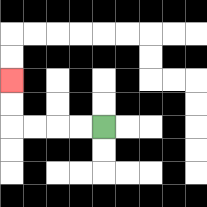{'start': '[4, 5]', 'end': '[0, 3]', 'path_directions': 'L,L,L,L,U,U', 'path_coordinates': '[[4, 5], [3, 5], [2, 5], [1, 5], [0, 5], [0, 4], [0, 3]]'}